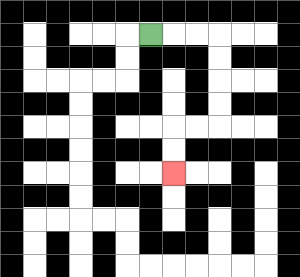{'start': '[6, 1]', 'end': '[7, 7]', 'path_directions': 'R,R,R,D,D,D,D,L,L,D,D', 'path_coordinates': '[[6, 1], [7, 1], [8, 1], [9, 1], [9, 2], [9, 3], [9, 4], [9, 5], [8, 5], [7, 5], [7, 6], [7, 7]]'}